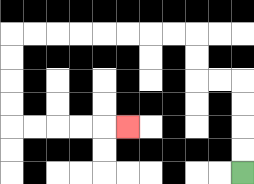{'start': '[10, 7]', 'end': '[5, 5]', 'path_directions': 'U,U,U,U,L,L,U,U,L,L,L,L,L,L,L,L,D,D,D,D,R,R,R,R,R', 'path_coordinates': '[[10, 7], [10, 6], [10, 5], [10, 4], [10, 3], [9, 3], [8, 3], [8, 2], [8, 1], [7, 1], [6, 1], [5, 1], [4, 1], [3, 1], [2, 1], [1, 1], [0, 1], [0, 2], [0, 3], [0, 4], [0, 5], [1, 5], [2, 5], [3, 5], [4, 5], [5, 5]]'}